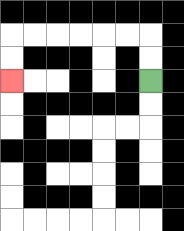{'start': '[6, 3]', 'end': '[0, 3]', 'path_directions': 'U,U,L,L,L,L,L,L,D,D', 'path_coordinates': '[[6, 3], [6, 2], [6, 1], [5, 1], [4, 1], [3, 1], [2, 1], [1, 1], [0, 1], [0, 2], [0, 3]]'}